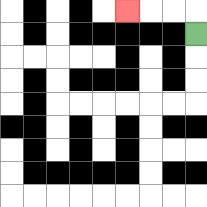{'start': '[8, 1]', 'end': '[5, 0]', 'path_directions': 'U,L,L,L', 'path_coordinates': '[[8, 1], [8, 0], [7, 0], [6, 0], [5, 0]]'}